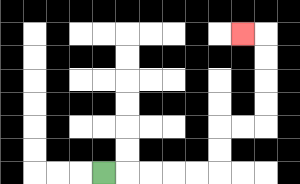{'start': '[4, 7]', 'end': '[10, 1]', 'path_directions': 'R,R,R,R,R,U,U,R,R,U,U,U,U,L', 'path_coordinates': '[[4, 7], [5, 7], [6, 7], [7, 7], [8, 7], [9, 7], [9, 6], [9, 5], [10, 5], [11, 5], [11, 4], [11, 3], [11, 2], [11, 1], [10, 1]]'}